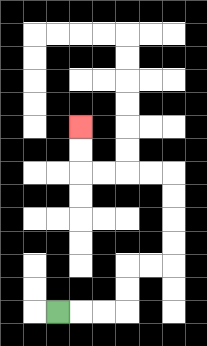{'start': '[2, 13]', 'end': '[3, 5]', 'path_directions': 'R,R,R,U,U,R,R,U,U,U,U,L,L,L,L,U,U', 'path_coordinates': '[[2, 13], [3, 13], [4, 13], [5, 13], [5, 12], [5, 11], [6, 11], [7, 11], [7, 10], [7, 9], [7, 8], [7, 7], [6, 7], [5, 7], [4, 7], [3, 7], [3, 6], [3, 5]]'}